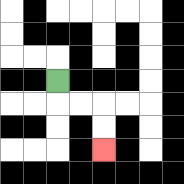{'start': '[2, 3]', 'end': '[4, 6]', 'path_directions': 'D,R,R,D,D', 'path_coordinates': '[[2, 3], [2, 4], [3, 4], [4, 4], [4, 5], [4, 6]]'}